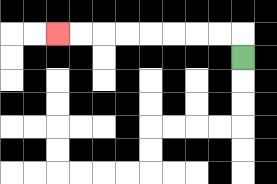{'start': '[10, 2]', 'end': '[2, 1]', 'path_directions': 'U,L,L,L,L,L,L,L,L', 'path_coordinates': '[[10, 2], [10, 1], [9, 1], [8, 1], [7, 1], [6, 1], [5, 1], [4, 1], [3, 1], [2, 1]]'}